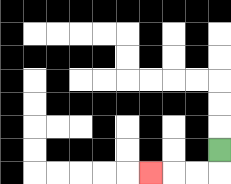{'start': '[9, 6]', 'end': '[6, 7]', 'path_directions': 'D,L,L,L', 'path_coordinates': '[[9, 6], [9, 7], [8, 7], [7, 7], [6, 7]]'}